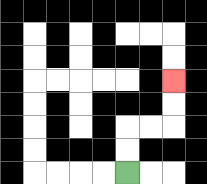{'start': '[5, 7]', 'end': '[7, 3]', 'path_directions': 'U,U,R,R,U,U', 'path_coordinates': '[[5, 7], [5, 6], [5, 5], [6, 5], [7, 5], [7, 4], [7, 3]]'}